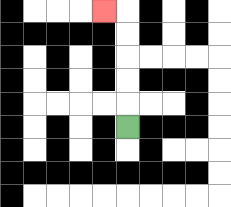{'start': '[5, 5]', 'end': '[4, 0]', 'path_directions': 'U,U,U,U,U,L', 'path_coordinates': '[[5, 5], [5, 4], [5, 3], [5, 2], [5, 1], [5, 0], [4, 0]]'}